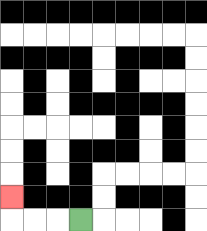{'start': '[3, 9]', 'end': '[0, 8]', 'path_directions': 'L,L,L,U', 'path_coordinates': '[[3, 9], [2, 9], [1, 9], [0, 9], [0, 8]]'}